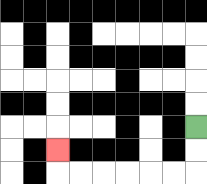{'start': '[8, 5]', 'end': '[2, 6]', 'path_directions': 'D,D,L,L,L,L,L,L,U', 'path_coordinates': '[[8, 5], [8, 6], [8, 7], [7, 7], [6, 7], [5, 7], [4, 7], [3, 7], [2, 7], [2, 6]]'}